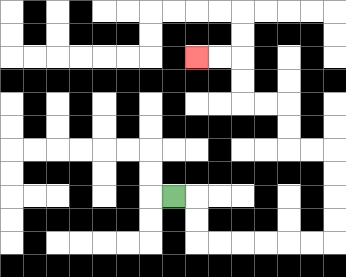{'start': '[7, 8]', 'end': '[8, 2]', 'path_directions': 'R,D,D,R,R,R,R,R,R,U,U,U,U,L,L,U,U,L,L,U,U,L,L', 'path_coordinates': '[[7, 8], [8, 8], [8, 9], [8, 10], [9, 10], [10, 10], [11, 10], [12, 10], [13, 10], [14, 10], [14, 9], [14, 8], [14, 7], [14, 6], [13, 6], [12, 6], [12, 5], [12, 4], [11, 4], [10, 4], [10, 3], [10, 2], [9, 2], [8, 2]]'}